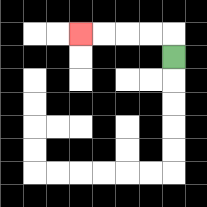{'start': '[7, 2]', 'end': '[3, 1]', 'path_directions': 'U,L,L,L,L', 'path_coordinates': '[[7, 2], [7, 1], [6, 1], [5, 1], [4, 1], [3, 1]]'}